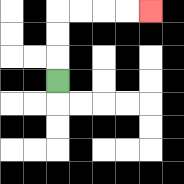{'start': '[2, 3]', 'end': '[6, 0]', 'path_directions': 'U,U,U,R,R,R,R', 'path_coordinates': '[[2, 3], [2, 2], [2, 1], [2, 0], [3, 0], [4, 0], [5, 0], [6, 0]]'}